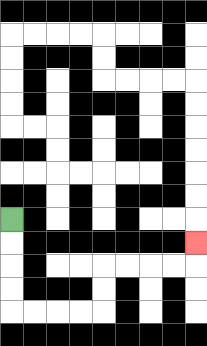{'start': '[0, 9]', 'end': '[8, 10]', 'path_directions': 'D,D,D,D,R,R,R,R,U,U,R,R,R,R,U', 'path_coordinates': '[[0, 9], [0, 10], [0, 11], [0, 12], [0, 13], [1, 13], [2, 13], [3, 13], [4, 13], [4, 12], [4, 11], [5, 11], [6, 11], [7, 11], [8, 11], [8, 10]]'}